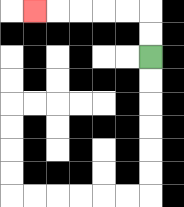{'start': '[6, 2]', 'end': '[1, 0]', 'path_directions': 'U,U,L,L,L,L,L', 'path_coordinates': '[[6, 2], [6, 1], [6, 0], [5, 0], [4, 0], [3, 0], [2, 0], [1, 0]]'}